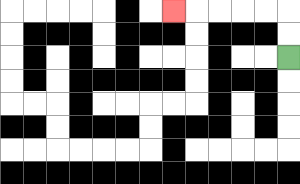{'start': '[12, 2]', 'end': '[7, 0]', 'path_directions': 'U,U,L,L,L,L,L', 'path_coordinates': '[[12, 2], [12, 1], [12, 0], [11, 0], [10, 0], [9, 0], [8, 0], [7, 0]]'}